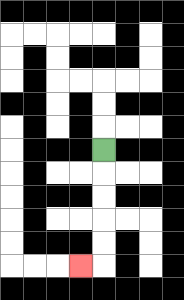{'start': '[4, 6]', 'end': '[3, 11]', 'path_directions': 'D,D,D,D,D,L', 'path_coordinates': '[[4, 6], [4, 7], [4, 8], [4, 9], [4, 10], [4, 11], [3, 11]]'}